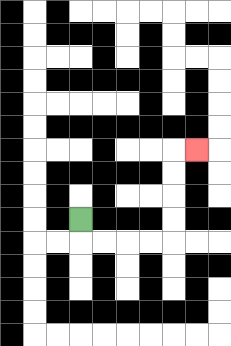{'start': '[3, 9]', 'end': '[8, 6]', 'path_directions': 'D,R,R,R,R,U,U,U,U,R', 'path_coordinates': '[[3, 9], [3, 10], [4, 10], [5, 10], [6, 10], [7, 10], [7, 9], [7, 8], [7, 7], [7, 6], [8, 6]]'}